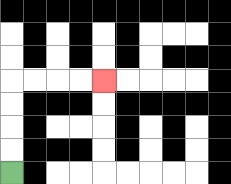{'start': '[0, 7]', 'end': '[4, 3]', 'path_directions': 'U,U,U,U,R,R,R,R', 'path_coordinates': '[[0, 7], [0, 6], [0, 5], [0, 4], [0, 3], [1, 3], [2, 3], [3, 3], [4, 3]]'}